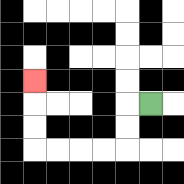{'start': '[6, 4]', 'end': '[1, 3]', 'path_directions': 'L,D,D,L,L,L,L,U,U,U', 'path_coordinates': '[[6, 4], [5, 4], [5, 5], [5, 6], [4, 6], [3, 6], [2, 6], [1, 6], [1, 5], [1, 4], [1, 3]]'}